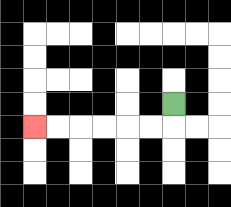{'start': '[7, 4]', 'end': '[1, 5]', 'path_directions': 'D,L,L,L,L,L,L', 'path_coordinates': '[[7, 4], [7, 5], [6, 5], [5, 5], [4, 5], [3, 5], [2, 5], [1, 5]]'}